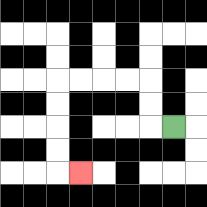{'start': '[7, 5]', 'end': '[3, 7]', 'path_directions': 'L,U,U,L,L,L,L,D,D,D,D,R', 'path_coordinates': '[[7, 5], [6, 5], [6, 4], [6, 3], [5, 3], [4, 3], [3, 3], [2, 3], [2, 4], [2, 5], [2, 6], [2, 7], [3, 7]]'}